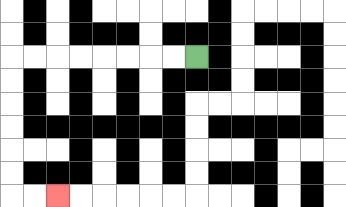{'start': '[8, 2]', 'end': '[2, 8]', 'path_directions': 'L,L,L,L,L,L,L,L,D,D,D,D,D,D,R,R', 'path_coordinates': '[[8, 2], [7, 2], [6, 2], [5, 2], [4, 2], [3, 2], [2, 2], [1, 2], [0, 2], [0, 3], [0, 4], [0, 5], [0, 6], [0, 7], [0, 8], [1, 8], [2, 8]]'}